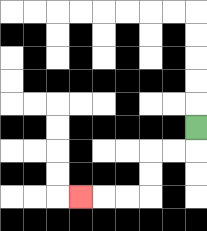{'start': '[8, 5]', 'end': '[3, 8]', 'path_directions': 'D,L,L,D,D,L,L,L', 'path_coordinates': '[[8, 5], [8, 6], [7, 6], [6, 6], [6, 7], [6, 8], [5, 8], [4, 8], [3, 8]]'}